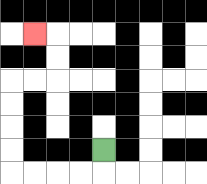{'start': '[4, 6]', 'end': '[1, 1]', 'path_directions': 'D,L,L,L,L,U,U,U,U,R,R,U,U,L', 'path_coordinates': '[[4, 6], [4, 7], [3, 7], [2, 7], [1, 7], [0, 7], [0, 6], [0, 5], [0, 4], [0, 3], [1, 3], [2, 3], [2, 2], [2, 1], [1, 1]]'}